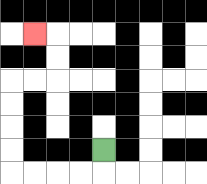{'start': '[4, 6]', 'end': '[1, 1]', 'path_directions': 'D,L,L,L,L,U,U,U,U,R,R,U,U,L', 'path_coordinates': '[[4, 6], [4, 7], [3, 7], [2, 7], [1, 7], [0, 7], [0, 6], [0, 5], [0, 4], [0, 3], [1, 3], [2, 3], [2, 2], [2, 1], [1, 1]]'}